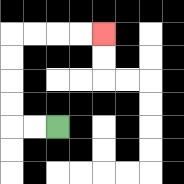{'start': '[2, 5]', 'end': '[4, 1]', 'path_directions': 'L,L,U,U,U,U,R,R,R,R', 'path_coordinates': '[[2, 5], [1, 5], [0, 5], [0, 4], [0, 3], [0, 2], [0, 1], [1, 1], [2, 1], [3, 1], [4, 1]]'}